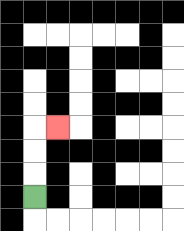{'start': '[1, 8]', 'end': '[2, 5]', 'path_directions': 'U,U,U,R', 'path_coordinates': '[[1, 8], [1, 7], [1, 6], [1, 5], [2, 5]]'}